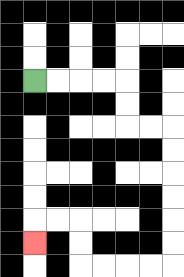{'start': '[1, 3]', 'end': '[1, 10]', 'path_directions': 'R,R,R,R,D,D,R,R,D,D,D,D,D,D,L,L,L,L,U,U,L,L,D', 'path_coordinates': '[[1, 3], [2, 3], [3, 3], [4, 3], [5, 3], [5, 4], [5, 5], [6, 5], [7, 5], [7, 6], [7, 7], [7, 8], [7, 9], [7, 10], [7, 11], [6, 11], [5, 11], [4, 11], [3, 11], [3, 10], [3, 9], [2, 9], [1, 9], [1, 10]]'}